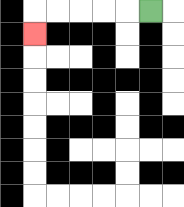{'start': '[6, 0]', 'end': '[1, 1]', 'path_directions': 'L,L,L,L,L,D', 'path_coordinates': '[[6, 0], [5, 0], [4, 0], [3, 0], [2, 0], [1, 0], [1, 1]]'}